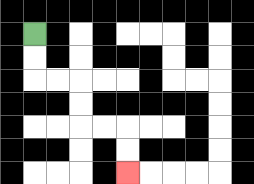{'start': '[1, 1]', 'end': '[5, 7]', 'path_directions': 'D,D,R,R,D,D,R,R,D,D', 'path_coordinates': '[[1, 1], [1, 2], [1, 3], [2, 3], [3, 3], [3, 4], [3, 5], [4, 5], [5, 5], [5, 6], [5, 7]]'}